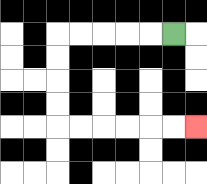{'start': '[7, 1]', 'end': '[8, 5]', 'path_directions': 'L,L,L,L,L,D,D,D,D,R,R,R,R,R,R', 'path_coordinates': '[[7, 1], [6, 1], [5, 1], [4, 1], [3, 1], [2, 1], [2, 2], [2, 3], [2, 4], [2, 5], [3, 5], [4, 5], [5, 5], [6, 5], [7, 5], [8, 5]]'}